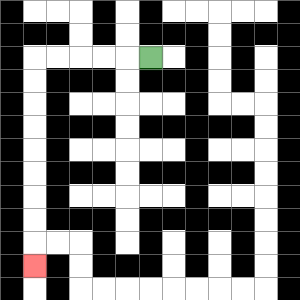{'start': '[6, 2]', 'end': '[1, 11]', 'path_directions': 'L,L,L,L,L,D,D,D,D,D,D,D,D,D', 'path_coordinates': '[[6, 2], [5, 2], [4, 2], [3, 2], [2, 2], [1, 2], [1, 3], [1, 4], [1, 5], [1, 6], [1, 7], [1, 8], [1, 9], [1, 10], [1, 11]]'}